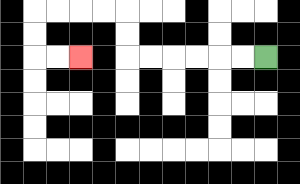{'start': '[11, 2]', 'end': '[3, 2]', 'path_directions': 'L,L,L,L,L,L,U,U,L,L,L,L,D,D,R,R', 'path_coordinates': '[[11, 2], [10, 2], [9, 2], [8, 2], [7, 2], [6, 2], [5, 2], [5, 1], [5, 0], [4, 0], [3, 0], [2, 0], [1, 0], [1, 1], [1, 2], [2, 2], [3, 2]]'}